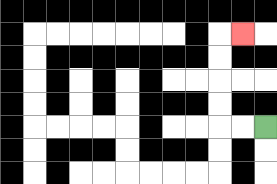{'start': '[11, 5]', 'end': '[10, 1]', 'path_directions': 'L,L,U,U,U,U,R', 'path_coordinates': '[[11, 5], [10, 5], [9, 5], [9, 4], [9, 3], [9, 2], [9, 1], [10, 1]]'}